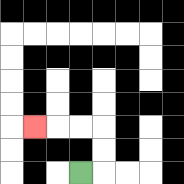{'start': '[3, 7]', 'end': '[1, 5]', 'path_directions': 'R,U,U,L,L,L', 'path_coordinates': '[[3, 7], [4, 7], [4, 6], [4, 5], [3, 5], [2, 5], [1, 5]]'}